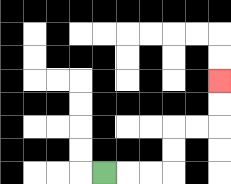{'start': '[4, 7]', 'end': '[9, 3]', 'path_directions': 'R,R,R,U,U,R,R,U,U', 'path_coordinates': '[[4, 7], [5, 7], [6, 7], [7, 7], [7, 6], [7, 5], [8, 5], [9, 5], [9, 4], [9, 3]]'}